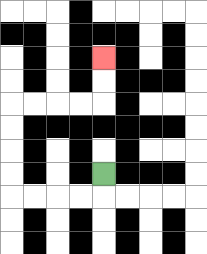{'start': '[4, 7]', 'end': '[4, 2]', 'path_directions': 'D,L,L,L,L,U,U,U,U,R,R,R,R,U,U', 'path_coordinates': '[[4, 7], [4, 8], [3, 8], [2, 8], [1, 8], [0, 8], [0, 7], [0, 6], [0, 5], [0, 4], [1, 4], [2, 4], [3, 4], [4, 4], [4, 3], [4, 2]]'}